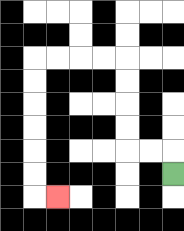{'start': '[7, 7]', 'end': '[2, 8]', 'path_directions': 'U,L,L,U,U,U,U,L,L,L,L,D,D,D,D,D,D,R', 'path_coordinates': '[[7, 7], [7, 6], [6, 6], [5, 6], [5, 5], [5, 4], [5, 3], [5, 2], [4, 2], [3, 2], [2, 2], [1, 2], [1, 3], [1, 4], [1, 5], [1, 6], [1, 7], [1, 8], [2, 8]]'}